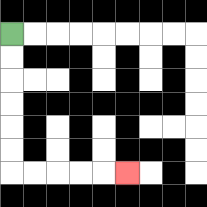{'start': '[0, 1]', 'end': '[5, 7]', 'path_directions': 'D,D,D,D,D,D,R,R,R,R,R', 'path_coordinates': '[[0, 1], [0, 2], [0, 3], [0, 4], [0, 5], [0, 6], [0, 7], [1, 7], [2, 7], [3, 7], [4, 7], [5, 7]]'}